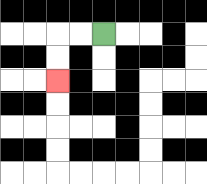{'start': '[4, 1]', 'end': '[2, 3]', 'path_directions': 'L,L,D,D', 'path_coordinates': '[[4, 1], [3, 1], [2, 1], [2, 2], [2, 3]]'}